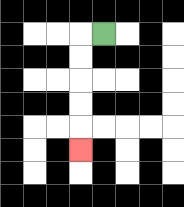{'start': '[4, 1]', 'end': '[3, 6]', 'path_directions': 'L,D,D,D,D,D', 'path_coordinates': '[[4, 1], [3, 1], [3, 2], [3, 3], [3, 4], [3, 5], [3, 6]]'}